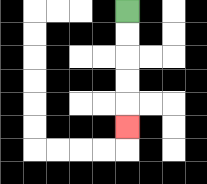{'start': '[5, 0]', 'end': '[5, 5]', 'path_directions': 'D,D,D,D,D', 'path_coordinates': '[[5, 0], [5, 1], [5, 2], [5, 3], [5, 4], [5, 5]]'}